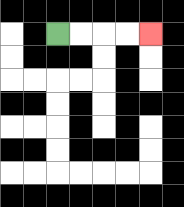{'start': '[2, 1]', 'end': '[6, 1]', 'path_directions': 'R,R,R,R', 'path_coordinates': '[[2, 1], [3, 1], [4, 1], [5, 1], [6, 1]]'}